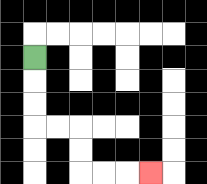{'start': '[1, 2]', 'end': '[6, 7]', 'path_directions': 'D,D,D,R,R,D,D,R,R,R', 'path_coordinates': '[[1, 2], [1, 3], [1, 4], [1, 5], [2, 5], [3, 5], [3, 6], [3, 7], [4, 7], [5, 7], [6, 7]]'}